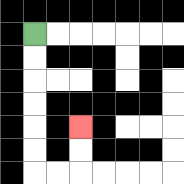{'start': '[1, 1]', 'end': '[3, 5]', 'path_directions': 'D,D,D,D,D,D,R,R,U,U', 'path_coordinates': '[[1, 1], [1, 2], [1, 3], [1, 4], [1, 5], [1, 6], [1, 7], [2, 7], [3, 7], [3, 6], [3, 5]]'}